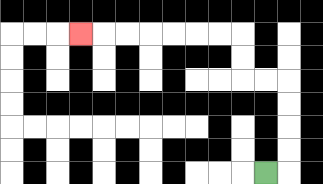{'start': '[11, 7]', 'end': '[3, 1]', 'path_directions': 'R,U,U,U,U,L,L,U,U,L,L,L,L,L,L,L', 'path_coordinates': '[[11, 7], [12, 7], [12, 6], [12, 5], [12, 4], [12, 3], [11, 3], [10, 3], [10, 2], [10, 1], [9, 1], [8, 1], [7, 1], [6, 1], [5, 1], [4, 1], [3, 1]]'}